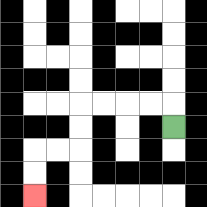{'start': '[7, 5]', 'end': '[1, 8]', 'path_directions': 'U,L,L,L,L,D,D,L,L,D,D', 'path_coordinates': '[[7, 5], [7, 4], [6, 4], [5, 4], [4, 4], [3, 4], [3, 5], [3, 6], [2, 6], [1, 6], [1, 7], [1, 8]]'}